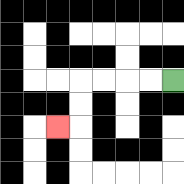{'start': '[7, 3]', 'end': '[2, 5]', 'path_directions': 'L,L,L,L,D,D,L', 'path_coordinates': '[[7, 3], [6, 3], [5, 3], [4, 3], [3, 3], [3, 4], [3, 5], [2, 5]]'}